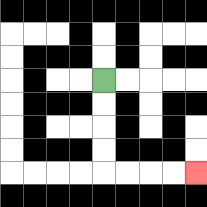{'start': '[4, 3]', 'end': '[8, 7]', 'path_directions': 'D,D,D,D,R,R,R,R', 'path_coordinates': '[[4, 3], [4, 4], [4, 5], [4, 6], [4, 7], [5, 7], [6, 7], [7, 7], [8, 7]]'}